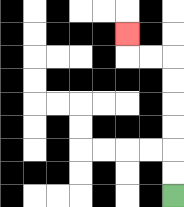{'start': '[7, 8]', 'end': '[5, 1]', 'path_directions': 'U,U,U,U,U,U,L,L,U', 'path_coordinates': '[[7, 8], [7, 7], [7, 6], [7, 5], [7, 4], [7, 3], [7, 2], [6, 2], [5, 2], [5, 1]]'}